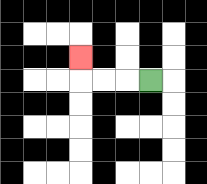{'start': '[6, 3]', 'end': '[3, 2]', 'path_directions': 'L,L,L,U', 'path_coordinates': '[[6, 3], [5, 3], [4, 3], [3, 3], [3, 2]]'}